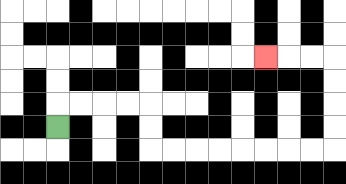{'start': '[2, 5]', 'end': '[11, 2]', 'path_directions': 'U,R,R,R,R,D,D,R,R,R,R,R,R,R,R,U,U,U,U,L,L,L', 'path_coordinates': '[[2, 5], [2, 4], [3, 4], [4, 4], [5, 4], [6, 4], [6, 5], [6, 6], [7, 6], [8, 6], [9, 6], [10, 6], [11, 6], [12, 6], [13, 6], [14, 6], [14, 5], [14, 4], [14, 3], [14, 2], [13, 2], [12, 2], [11, 2]]'}